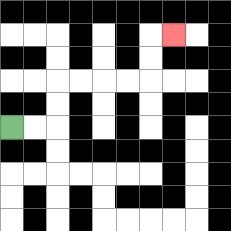{'start': '[0, 5]', 'end': '[7, 1]', 'path_directions': 'R,R,U,U,R,R,R,R,U,U,R', 'path_coordinates': '[[0, 5], [1, 5], [2, 5], [2, 4], [2, 3], [3, 3], [4, 3], [5, 3], [6, 3], [6, 2], [6, 1], [7, 1]]'}